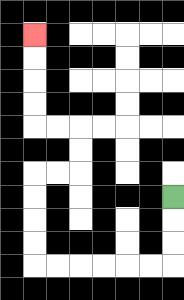{'start': '[7, 8]', 'end': '[1, 1]', 'path_directions': 'D,D,D,L,L,L,L,L,L,U,U,U,U,R,R,U,U,L,L,U,U,U,U', 'path_coordinates': '[[7, 8], [7, 9], [7, 10], [7, 11], [6, 11], [5, 11], [4, 11], [3, 11], [2, 11], [1, 11], [1, 10], [1, 9], [1, 8], [1, 7], [2, 7], [3, 7], [3, 6], [3, 5], [2, 5], [1, 5], [1, 4], [1, 3], [1, 2], [1, 1]]'}